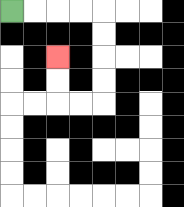{'start': '[0, 0]', 'end': '[2, 2]', 'path_directions': 'R,R,R,R,D,D,D,D,L,L,U,U', 'path_coordinates': '[[0, 0], [1, 0], [2, 0], [3, 0], [4, 0], [4, 1], [4, 2], [4, 3], [4, 4], [3, 4], [2, 4], [2, 3], [2, 2]]'}